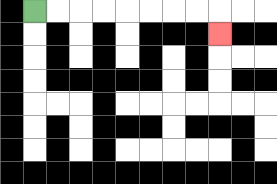{'start': '[1, 0]', 'end': '[9, 1]', 'path_directions': 'R,R,R,R,R,R,R,R,D', 'path_coordinates': '[[1, 0], [2, 0], [3, 0], [4, 0], [5, 0], [6, 0], [7, 0], [8, 0], [9, 0], [9, 1]]'}